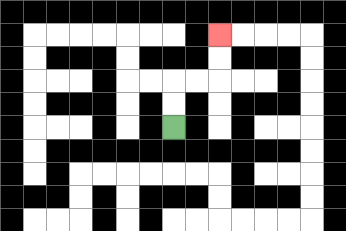{'start': '[7, 5]', 'end': '[9, 1]', 'path_directions': 'U,U,R,R,U,U', 'path_coordinates': '[[7, 5], [7, 4], [7, 3], [8, 3], [9, 3], [9, 2], [9, 1]]'}